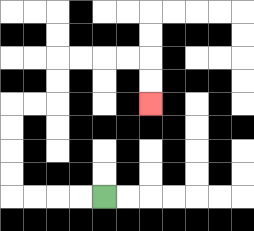{'start': '[4, 8]', 'end': '[6, 4]', 'path_directions': 'L,L,L,L,U,U,U,U,R,R,U,U,R,R,R,R,D,D', 'path_coordinates': '[[4, 8], [3, 8], [2, 8], [1, 8], [0, 8], [0, 7], [0, 6], [0, 5], [0, 4], [1, 4], [2, 4], [2, 3], [2, 2], [3, 2], [4, 2], [5, 2], [6, 2], [6, 3], [6, 4]]'}